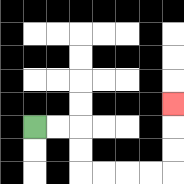{'start': '[1, 5]', 'end': '[7, 4]', 'path_directions': 'R,R,D,D,R,R,R,R,U,U,U', 'path_coordinates': '[[1, 5], [2, 5], [3, 5], [3, 6], [3, 7], [4, 7], [5, 7], [6, 7], [7, 7], [7, 6], [7, 5], [7, 4]]'}